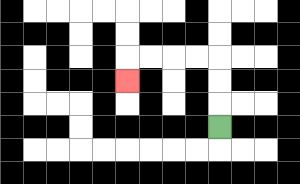{'start': '[9, 5]', 'end': '[5, 3]', 'path_directions': 'U,U,U,L,L,L,L,D', 'path_coordinates': '[[9, 5], [9, 4], [9, 3], [9, 2], [8, 2], [7, 2], [6, 2], [5, 2], [5, 3]]'}